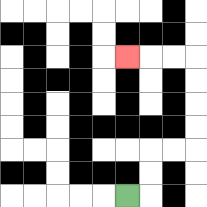{'start': '[5, 8]', 'end': '[5, 2]', 'path_directions': 'R,U,U,R,R,U,U,U,U,L,L,L', 'path_coordinates': '[[5, 8], [6, 8], [6, 7], [6, 6], [7, 6], [8, 6], [8, 5], [8, 4], [8, 3], [8, 2], [7, 2], [6, 2], [5, 2]]'}